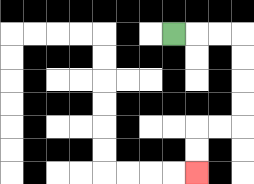{'start': '[7, 1]', 'end': '[8, 7]', 'path_directions': 'R,R,R,D,D,D,D,L,L,D,D', 'path_coordinates': '[[7, 1], [8, 1], [9, 1], [10, 1], [10, 2], [10, 3], [10, 4], [10, 5], [9, 5], [8, 5], [8, 6], [8, 7]]'}